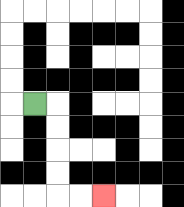{'start': '[1, 4]', 'end': '[4, 8]', 'path_directions': 'R,D,D,D,D,R,R', 'path_coordinates': '[[1, 4], [2, 4], [2, 5], [2, 6], [2, 7], [2, 8], [3, 8], [4, 8]]'}